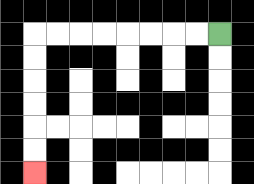{'start': '[9, 1]', 'end': '[1, 7]', 'path_directions': 'L,L,L,L,L,L,L,L,D,D,D,D,D,D', 'path_coordinates': '[[9, 1], [8, 1], [7, 1], [6, 1], [5, 1], [4, 1], [3, 1], [2, 1], [1, 1], [1, 2], [1, 3], [1, 4], [1, 5], [1, 6], [1, 7]]'}